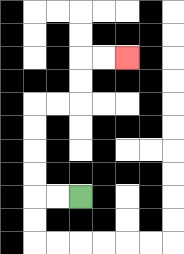{'start': '[3, 8]', 'end': '[5, 2]', 'path_directions': 'L,L,U,U,U,U,R,R,U,U,R,R', 'path_coordinates': '[[3, 8], [2, 8], [1, 8], [1, 7], [1, 6], [1, 5], [1, 4], [2, 4], [3, 4], [3, 3], [3, 2], [4, 2], [5, 2]]'}